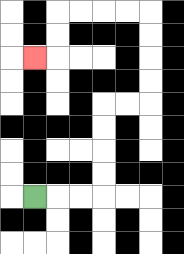{'start': '[1, 8]', 'end': '[1, 2]', 'path_directions': 'R,R,R,U,U,U,U,R,R,U,U,U,U,L,L,L,L,D,D,L', 'path_coordinates': '[[1, 8], [2, 8], [3, 8], [4, 8], [4, 7], [4, 6], [4, 5], [4, 4], [5, 4], [6, 4], [6, 3], [6, 2], [6, 1], [6, 0], [5, 0], [4, 0], [3, 0], [2, 0], [2, 1], [2, 2], [1, 2]]'}